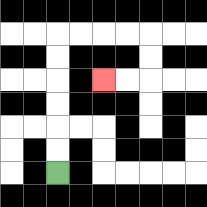{'start': '[2, 7]', 'end': '[4, 3]', 'path_directions': 'U,U,U,U,U,U,R,R,R,R,D,D,L,L', 'path_coordinates': '[[2, 7], [2, 6], [2, 5], [2, 4], [2, 3], [2, 2], [2, 1], [3, 1], [4, 1], [5, 1], [6, 1], [6, 2], [6, 3], [5, 3], [4, 3]]'}